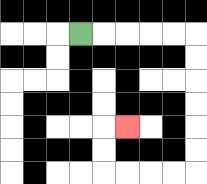{'start': '[3, 1]', 'end': '[5, 5]', 'path_directions': 'R,R,R,R,R,D,D,D,D,D,D,L,L,L,L,U,U,R', 'path_coordinates': '[[3, 1], [4, 1], [5, 1], [6, 1], [7, 1], [8, 1], [8, 2], [8, 3], [8, 4], [8, 5], [8, 6], [8, 7], [7, 7], [6, 7], [5, 7], [4, 7], [4, 6], [4, 5], [5, 5]]'}